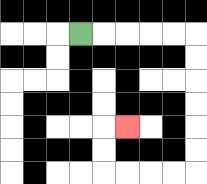{'start': '[3, 1]', 'end': '[5, 5]', 'path_directions': 'R,R,R,R,R,D,D,D,D,D,D,L,L,L,L,U,U,R', 'path_coordinates': '[[3, 1], [4, 1], [5, 1], [6, 1], [7, 1], [8, 1], [8, 2], [8, 3], [8, 4], [8, 5], [8, 6], [8, 7], [7, 7], [6, 7], [5, 7], [4, 7], [4, 6], [4, 5], [5, 5]]'}